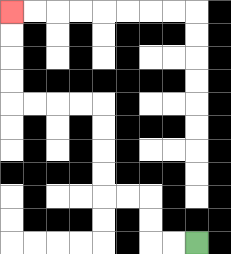{'start': '[8, 10]', 'end': '[0, 0]', 'path_directions': 'L,L,U,U,L,L,U,U,U,U,L,L,L,L,U,U,U,U', 'path_coordinates': '[[8, 10], [7, 10], [6, 10], [6, 9], [6, 8], [5, 8], [4, 8], [4, 7], [4, 6], [4, 5], [4, 4], [3, 4], [2, 4], [1, 4], [0, 4], [0, 3], [0, 2], [0, 1], [0, 0]]'}